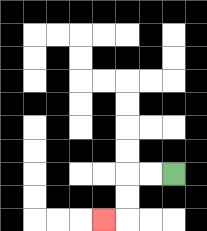{'start': '[7, 7]', 'end': '[4, 9]', 'path_directions': 'L,L,D,D,L', 'path_coordinates': '[[7, 7], [6, 7], [5, 7], [5, 8], [5, 9], [4, 9]]'}